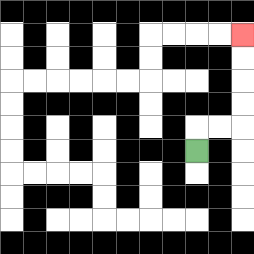{'start': '[8, 6]', 'end': '[10, 1]', 'path_directions': 'U,R,R,U,U,U,U', 'path_coordinates': '[[8, 6], [8, 5], [9, 5], [10, 5], [10, 4], [10, 3], [10, 2], [10, 1]]'}